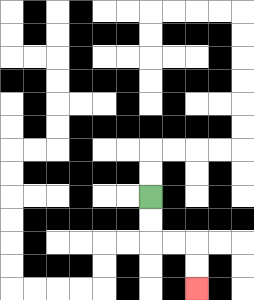{'start': '[6, 8]', 'end': '[8, 12]', 'path_directions': 'D,D,R,R,D,D', 'path_coordinates': '[[6, 8], [6, 9], [6, 10], [7, 10], [8, 10], [8, 11], [8, 12]]'}